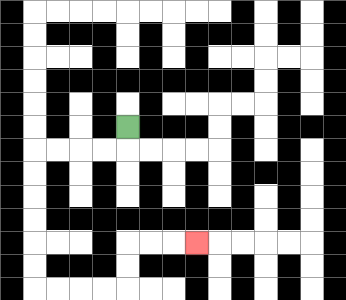{'start': '[5, 5]', 'end': '[8, 10]', 'path_directions': 'D,L,L,L,L,D,D,D,D,D,D,R,R,R,R,U,U,R,R,R', 'path_coordinates': '[[5, 5], [5, 6], [4, 6], [3, 6], [2, 6], [1, 6], [1, 7], [1, 8], [1, 9], [1, 10], [1, 11], [1, 12], [2, 12], [3, 12], [4, 12], [5, 12], [5, 11], [5, 10], [6, 10], [7, 10], [8, 10]]'}